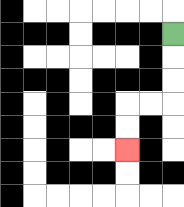{'start': '[7, 1]', 'end': '[5, 6]', 'path_directions': 'D,D,D,L,L,D,D', 'path_coordinates': '[[7, 1], [7, 2], [7, 3], [7, 4], [6, 4], [5, 4], [5, 5], [5, 6]]'}